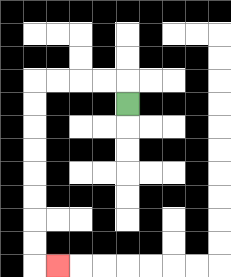{'start': '[5, 4]', 'end': '[2, 11]', 'path_directions': 'U,L,L,L,L,D,D,D,D,D,D,D,D,R', 'path_coordinates': '[[5, 4], [5, 3], [4, 3], [3, 3], [2, 3], [1, 3], [1, 4], [1, 5], [1, 6], [1, 7], [1, 8], [1, 9], [1, 10], [1, 11], [2, 11]]'}